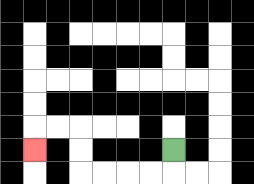{'start': '[7, 6]', 'end': '[1, 6]', 'path_directions': 'D,L,L,L,L,U,U,L,L,D', 'path_coordinates': '[[7, 6], [7, 7], [6, 7], [5, 7], [4, 7], [3, 7], [3, 6], [3, 5], [2, 5], [1, 5], [1, 6]]'}